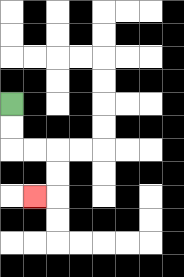{'start': '[0, 4]', 'end': '[1, 8]', 'path_directions': 'D,D,R,R,D,D,L', 'path_coordinates': '[[0, 4], [0, 5], [0, 6], [1, 6], [2, 6], [2, 7], [2, 8], [1, 8]]'}